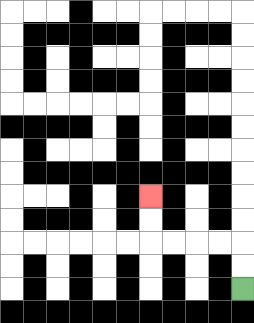{'start': '[10, 12]', 'end': '[6, 8]', 'path_directions': 'U,U,L,L,L,L,U,U', 'path_coordinates': '[[10, 12], [10, 11], [10, 10], [9, 10], [8, 10], [7, 10], [6, 10], [6, 9], [6, 8]]'}